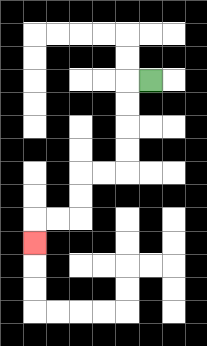{'start': '[6, 3]', 'end': '[1, 10]', 'path_directions': 'L,D,D,D,D,L,L,D,D,L,L,D', 'path_coordinates': '[[6, 3], [5, 3], [5, 4], [5, 5], [5, 6], [5, 7], [4, 7], [3, 7], [3, 8], [3, 9], [2, 9], [1, 9], [1, 10]]'}